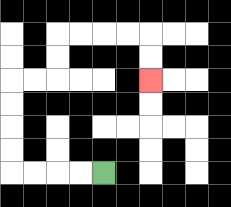{'start': '[4, 7]', 'end': '[6, 3]', 'path_directions': 'L,L,L,L,U,U,U,U,R,R,U,U,R,R,R,R,D,D', 'path_coordinates': '[[4, 7], [3, 7], [2, 7], [1, 7], [0, 7], [0, 6], [0, 5], [0, 4], [0, 3], [1, 3], [2, 3], [2, 2], [2, 1], [3, 1], [4, 1], [5, 1], [6, 1], [6, 2], [6, 3]]'}